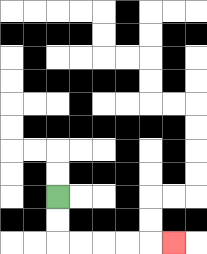{'start': '[2, 8]', 'end': '[7, 10]', 'path_directions': 'D,D,R,R,R,R,R', 'path_coordinates': '[[2, 8], [2, 9], [2, 10], [3, 10], [4, 10], [5, 10], [6, 10], [7, 10]]'}